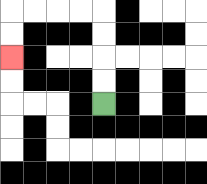{'start': '[4, 4]', 'end': '[0, 2]', 'path_directions': 'U,U,U,U,L,L,L,L,D,D', 'path_coordinates': '[[4, 4], [4, 3], [4, 2], [4, 1], [4, 0], [3, 0], [2, 0], [1, 0], [0, 0], [0, 1], [0, 2]]'}